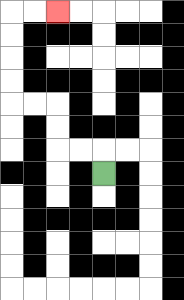{'start': '[4, 7]', 'end': '[2, 0]', 'path_directions': 'U,L,L,U,U,L,L,U,U,U,U,R,R', 'path_coordinates': '[[4, 7], [4, 6], [3, 6], [2, 6], [2, 5], [2, 4], [1, 4], [0, 4], [0, 3], [0, 2], [0, 1], [0, 0], [1, 0], [2, 0]]'}